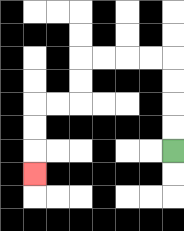{'start': '[7, 6]', 'end': '[1, 7]', 'path_directions': 'U,U,U,U,L,L,L,L,D,D,L,L,D,D,D', 'path_coordinates': '[[7, 6], [7, 5], [7, 4], [7, 3], [7, 2], [6, 2], [5, 2], [4, 2], [3, 2], [3, 3], [3, 4], [2, 4], [1, 4], [1, 5], [1, 6], [1, 7]]'}